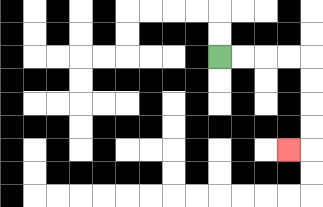{'start': '[9, 2]', 'end': '[12, 6]', 'path_directions': 'R,R,R,R,D,D,D,D,L', 'path_coordinates': '[[9, 2], [10, 2], [11, 2], [12, 2], [13, 2], [13, 3], [13, 4], [13, 5], [13, 6], [12, 6]]'}